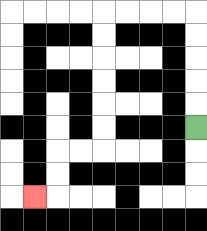{'start': '[8, 5]', 'end': '[1, 8]', 'path_directions': 'U,U,U,U,U,L,L,L,L,D,D,D,D,D,D,L,L,D,D,L', 'path_coordinates': '[[8, 5], [8, 4], [8, 3], [8, 2], [8, 1], [8, 0], [7, 0], [6, 0], [5, 0], [4, 0], [4, 1], [4, 2], [4, 3], [4, 4], [4, 5], [4, 6], [3, 6], [2, 6], [2, 7], [2, 8], [1, 8]]'}